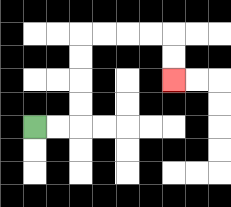{'start': '[1, 5]', 'end': '[7, 3]', 'path_directions': 'R,R,U,U,U,U,R,R,R,R,D,D', 'path_coordinates': '[[1, 5], [2, 5], [3, 5], [3, 4], [3, 3], [3, 2], [3, 1], [4, 1], [5, 1], [6, 1], [7, 1], [7, 2], [7, 3]]'}